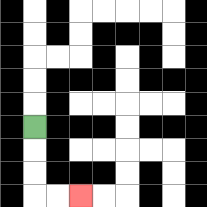{'start': '[1, 5]', 'end': '[3, 8]', 'path_directions': 'D,D,D,R,R', 'path_coordinates': '[[1, 5], [1, 6], [1, 7], [1, 8], [2, 8], [3, 8]]'}